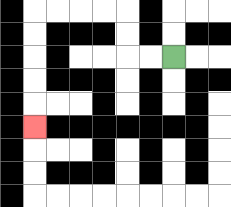{'start': '[7, 2]', 'end': '[1, 5]', 'path_directions': 'L,L,U,U,L,L,L,L,D,D,D,D,D', 'path_coordinates': '[[7, 2], [6, 2], [5, 2], [5, 1], [5, 0], [4, 0], [3, 0], [2, 0], [1, 0], [1, 1], [1, 2], [1, 3], [1, 4], [1, 5]]'}